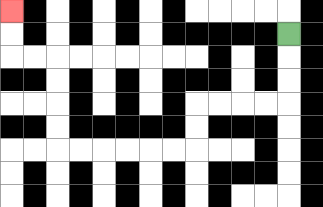{'start': '[12, 1]', 'end': '[0, 0]', 'path_directions': 'D,D,D,L,L,L,L,D,D,L,L,L,L,L,L,U,U,U,U,L,L,U,U', 'path_coordinates': '[[12, 1], [12, 2], [12, 3], [12, 4], [11, 4], [10, 4], [9, 4], [8, 4], [8, 5], [8, 6], [7, 6], [6, 6], [5, 6], [4, 6], [3, 6], [2, 6], [2, 5], [2, 4], [2, 3], [2, 2], [1, 2], [0, 2], [0, 1], [0, 0]]'}